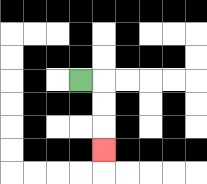{'start': '[3, 3]', 'end': '[4, 6]', 'path_directions': 'R,D,D,D', 'path_coordinates': '[[3, 3], [4, 3], [4, 4], [4, 5], [4, 6]]'}